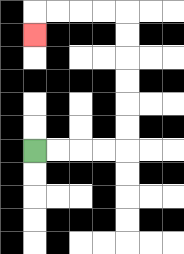{'start': '[1, 6]', 'end': '[1, 1]', 'path_directions': 'R,R,R,R,U,U,U,U,U,U,L,L,L,L,D', 'path_coordinates': '[[1, 6], [2, 6], [3, 6], [4, 6], [5, 6], [5, 5], [5, 4], [5, 3], [5, 2], [5, 1], [5, 0], [4, 0], [3, 0], [2, 0], [1, 0], [1, 1]]'}